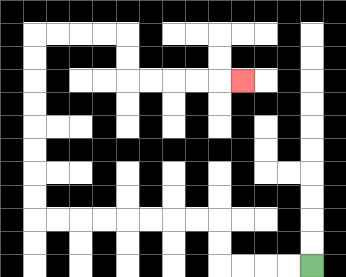{'start': '[13, 11]', 'end': '[10, 3]', 'path_directions': 'L,L,L,L,U,U,L,L,L,L,L,L,L,L,U,U,U,U,U,U,U,U,R,R,R,R,D,D,R,R,R,R,R', 'path_coordinates': '[[13, 11], [12, 11], [11, 11], [10, 11], [9, 11], [9, 10], [9, 9], [8, 9], [7, 9], [6, 9], [5, 9], [4, 9], [3, 9], [2, 9], [1, 9], [1, 8], [1, 7], [1, 6], [1, 5], [1, 4], [1, 3], [1, 2], [1, 1], [2, 1], [3, 1], [4, 1], [5, 1], [5, 2], [5, 3], [6, 3], [7, 3], [8, 3], [9, 3], [10, 3]]'}